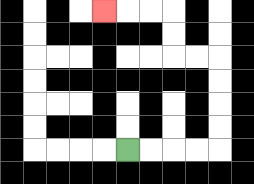{'start': '[5, 6]', 'end': '[4, 0]', 'path_directions': 'R,R,R,R,U,U,U,U,L,L,U,U,L,L,L', 'path_coordinates': '[[5, 6], [6, 6], [7, 6], [8, 6], [9, 6], [9, 5], [9, 4], [9, 3], [9, 2], [8, 2], [7, 2], [7, 1], [7, 0], [6, 0], [5, 0], [4, 0]]'}